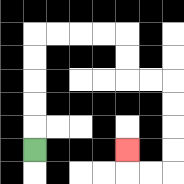{'start': '[1, 6]', 'end': '[5, 6]', 'path_directions': 'U,U,U,U,U,R,R,R,R,D,D,R,R,D,D,D,D,L,L,U', 'path_coordinates': '[[1, 6], [1, 5], [1, 4], [1, 3], [1, 2], [1, 1], [2, 1], [3, 1], [4, 1], [5, 1], [5, 2], [5, 3], [6, 3], [7, 3], [7, 4], [7, 5], [7, 6], [7, 7], [6, 7], [5, 7], [5, 6]]'}